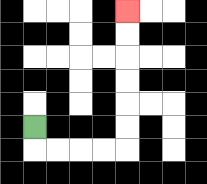{'start': '[1, 5]', 'end': '[5, 0]', 'path_directions': 'D,R,R,R,R,U,U,U,U,U,U', 'path_coordinates': '[[1, 5], [1, 6], [2, 6], [3, 6], [4, 6], [5, 6], [5, 5], [5, 4], [5, 3], [5, 2], [5, 1], [5, 0]]'}